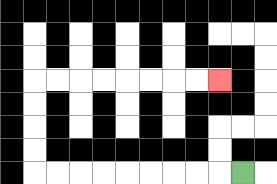{'start': '[10, 7]', 'end': '[9, 3]', 'path_directions': 'L,L,L,L,L,L,L,L,L,U,U,U,U,R,R,R,R,R,R,R,R', 'path_coordinates': '[[10, 7], [9, 7], [8, 7], [7, 7], [6, 7], [5, 7], [4, 7], [3, 7], [2, 7], [1, 7], [1, 6], [1, 5], [1, 4], [1, 3], [2, 3], [3, 3], [4, 3], [5, 3], [6, 3], [7, 3], [8, 3], [9, 3]]'}